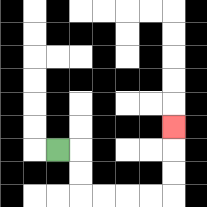{'start': '[2, 6]', 'end': '[7, 5]', 'path_directions': 'R,D,D,R,R,R,R,U,U,U', 'path_coordinates': '[[2, 6], [3, 6], [3, 7], [3, 8], [4, 8], [5, 8], [6, 8], [7, 8], [7, 7], [7, 6], [7, 5]]'}